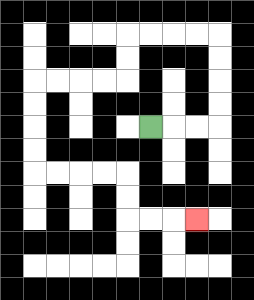{'start': '[6, 5]', 'end': '[8, 9]', 'path_directions': 'R,R,R,U,U,U,U,L,L,L,L,D,D,L,L,L,L,D,D,D,D,R,R,R,R,D,D,R,R,R', 'path_coordinates': '[[6, 5], [7, 5], [8, 5], [9, 5], [9, 4], [9, 3], [9, 2], [9, 1], [8, 1], [7, 1], [6, 1], [5, 1], [5, 2], [5, 3], [4, 3], [3, 3], [2, 3], [1, 3], [1, 4], [1, 5], [1, 6], [1, 7], [2, 7], [3, 7], [4, 7], [5, 7], [5, 8], [5, 9], [6, 9], [7, 9], [8, 9]]'}